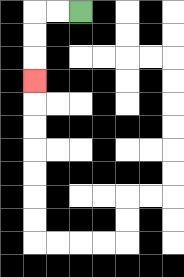{'start': '[3, 0]', 'end': '[1, 3]', 'path_directions': 'L,L,D,D,D', 'path_coordinates': '[[3, 0], [2, 0], [1, 0], [1, 1], [1, 2], [1, 3]]'}